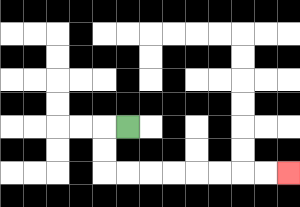{'start': '[5, 5]', 'end': '[12, 7]', 'path_directions': 'L,D,D,R,R,R,R,R,R,R,R', 'path_coordinates': '[[5, 5], [4, 5], [4, 6], [4, 7], [5, 7], [6, 7], [7, 7], [8, 7], [9, 7], [10, 7], [11, 7], [12, 7]]'}